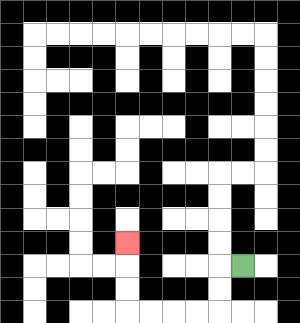{'start': '[10, 11]', 'end': '[5, 10]', 'path_directions': 'L,D,D,L,L,L,L,U,U,U', 'path_coordinates': '[[10, 11], [9, 11], [9, 12], [9, 13], [8, 13], [7, 13], [6, 13], [5, 13], [5, 12], [5, 11], [5, 10]]'}